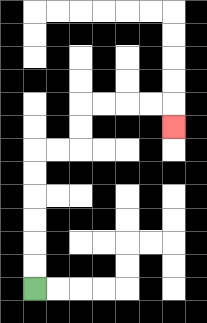{'start': '[1, 12]', 'end': '[7, 5]', 'path_directions': 'U,U,U,U,U,U,R,R,U,U,R,R,R,R,D', 'path_coordinates': '[[1, 12], [1, 11], [1, 10], [1, 9], [1, 8], [1, 7], [1, 6], [2, 6], [3, 6], [3, 5], [3, 4], [4, 4], [5, 4], [6, 4], [7, 4], [7, 5]]'}